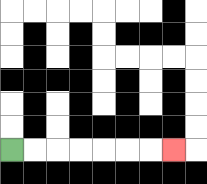{'start': '[0, 6]', 'end': '[7, 6]', 'path_directions': 'R,R,R,R,R,R,R', 'path_coordinates': '[[0, 6], [1, 6], [2, 6], [3, 6], [4, 6], [5, 6], [6, 6], [7, 6]]'}